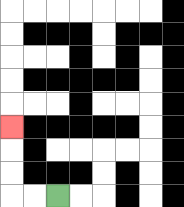{'start': '[2, 8]', 'end': '[0, 5]', 'path_directions': 'L,L,U,U,U', 'path_coordinates': '[[2, 8], [1, 8], [0, 8], [0, 7], [0, 6], [0, 5]]'}